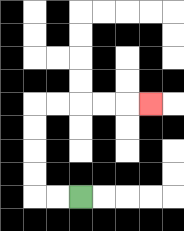{'start': '[3, 8]', 'end': '[6, 4]', 'path_directions': 'L,L,U,U,U,U,R,R,R,R,R', 'path_coordinates': '[[3, 8], [2, 8], [1, 8], [1, 7], [1, 6], [1, 5], [1, 4], [2, 4], [3, 4], [4, 4], [5, 4], [6, 4]]'}